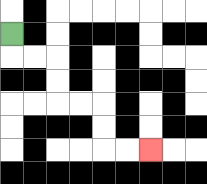{'start': '[0, 1]', 'end': '[6, 6]', 'path_directions': 'D,R,R,D,D,R,R,D,D,R,R', 'path_coordinates': '[[0, 1], [0, 2], [1, 2], [2, 2], [2, 3], [2, 4], [3, 4], [4, 4], [4, 5], [4, 6], [5, 6], [6, 6]]'}